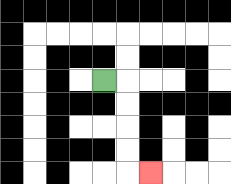{'start': '[4, 3]', 'end': '[6, 7]', 'path_directions': 'R,D,D,D,D,R', 'path_coordinates': '[[4, 3], [5, 3], [5, 4], [5, 5], [5, 6], [5, 7], [6, 7]]'}